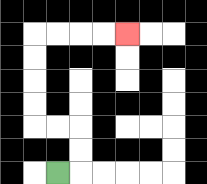{'start': '[2, 7]', 'end': '[5, 1]', 'path_directions': 'R,U,U,L,L,U,U,U,U,R,R,R,R', 'path_coordinates': '[[2, 7], [3, 7], [3, 6], [3, 5], [2, 5], [1, 5], [1, 4], [1, 3], [1, 2], [1, 1], [2, 1], [3, 1], [4, 1], [5, 1]]'}